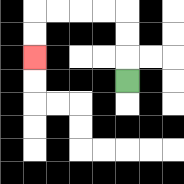{'start': '[5, 3]', 'end': '[1, 2]', 'path_directions': 'U,U,U,L,L,L,L,D,D', 'path_coordinates': '[[5, 3], [5, 2], [5, 1], [5, 0], [4, 0], [3, 0], [2, 0], [1, 0], [1, 1], [1, 2]]'}